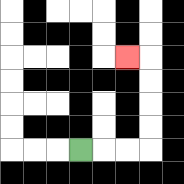{'start': '[3, 6]', 'end': '[5, 2]', 'path_directions': 'R,R,R,U,U,U,U,L', 'path_coordinates': '[[3, 6], [4, 6], [5, 6], [6, 6], [6, 5], [6, 4], [6, 3], [6, 2], [5, 2]]'}